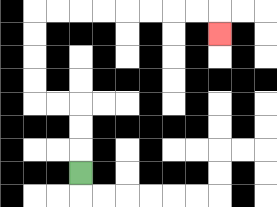{'start': '[3, 7]', 'end': '[9, 1]', 'path_directions': 'U,U,U,L,L,U,U,U,U,R,R,R,R,R,R,R,R,D', 'path_coordinates': '[[3, 7], [3, 6], [3, 5], [3, 4], [2, 4], [1, 4], [1, 3], [1, 2], [1, 1], [1, 0], [2, 0], [3, 0], [4, 0], [5, 0], [6, 0], [7, 0], [8, 0], [9, 0], [9, 1]]'}